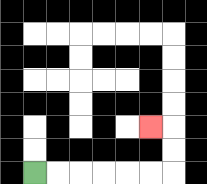{'start': '[1, 7]', 'end': '[6, 5]', 'path_directions': 'R,R,R,R,R,R,U,U,L', 'path_coordinates': '[[1, 7], [2, 7], [3, 7], [4, 7], [5, 7], [6, 7], [7, 7], [7, 6], [7, 5], [6, 5]]'}